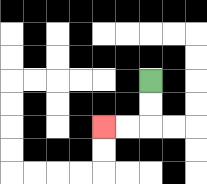{'start': '[6, 3]', 'end': '[4, 5]', 'path_directions': 'D,D,L,L', 'path_coordinates': '[[6, 3], [6, 4], [6, 5], [5, 5], [4, 5]]'}